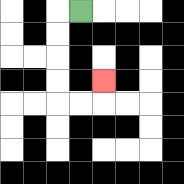{'start': '[3, 0]', 'end': '[4, 3]', 'path_directions': 'L,D,D,D,D,R,R,U', 'path_coordinates': '[[3, 0], [2, 0], [2, 1], [2, 2], [2, 3], [2, 4], [3, 4], [4, 4], [4, 3]]'}